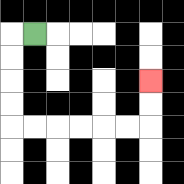{'start': '[1, 1]', 'end': '[6, 3]', 'path_directions': 'L,D,D,D,D,R,R,R,R,R,R,U,U', 'path_coordinates': '[[1, 1], [0, 1], [0, 2], [0, 3], [0, 4], [0, 5], [1, 5], [2, 5], [3, 5], [4, 5], [5, 5], [6, 5], [6, 4], [6, 3]]'}